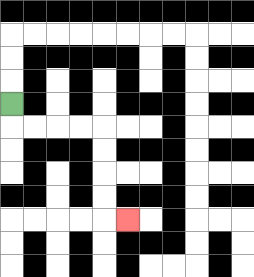{'start': '[0, 4]', 'end': '[5, 9]', 'path_directions': 'D,R,R,R,R,D,D,D,D,R', 'path_coordinates': '[[0, 4], [0, 5], [1, 5], [2, 5], [3, 5], [4, 5], [4, 6], [4, 7], [4, 8], [4, 9], [5, 9]]'}